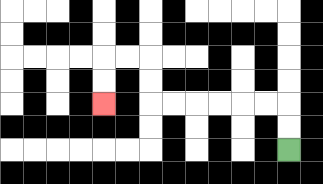{'start': '[12, 6]', 'end': '[4, 4]', 'path_directions': 'U,U,L,L,L,L,L,L,U,U,L,L,D,D', 'path_coordinates': '[[12, 6], [12, 5], [12, 4], [11, 4], [10, 4], [9, 4], [8, 4], [7, 4], [6, 4], [6, 3], [6, 2], [5, 2], [4, 2], [4, 3], [4, 4]]'}